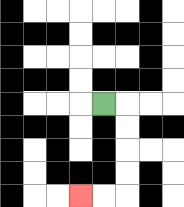{'start': '[4, 4]', 'end': '[3, 8]', 'path_directions': 'R,D,D,D,D,L,L', 'path_coordinates': '[[4, 4], [5, 4], [5, 5], [5, 6], [5, 7], [5, 8], [4, 8], [3, 8]]'}